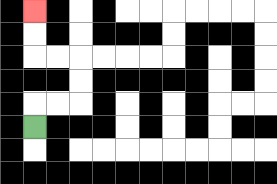{'start': '[1, 5]', 'end': '[1, 0]', 'path_directions': 'U,R,R,U,U,L,L,U,U', 'path_coordinates': '[[1, 5], [1, 4], [2, 4], [3, 4], [3, 3], [3, 2], [2, 2], [1, 2], [1, 1], [1, 0]]'}